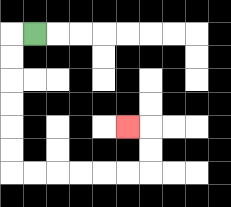{'start': '[1, 1]', 'end': '[5, 5]', 'path_directions': 'L,D,D,D,D,D,D,R,R,R,R,R,R,U,U,L', 'path_coordinates': '[[1, 1], [0, 1], [0, 2], [0, 3], [0, 4], [0, 5], [0, 6], [0, 7], [1, 7], [2, 7], [3, 7], [4, 7], [5, 7], [6, 7], [6, 6], [6, 5], [5, 5]]'}